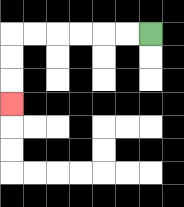{'start': '[6, 1]', 'end': '[0, 4]', 'path_directions': 'L,L,L,L,L,L,D,D,D', 'path_coordinates': '[[6, 1], [5, 1], [4, 1], [3, 1], [2, 1], [1, 1], [0, 1], [0, 2], [0, 3], [0, 4]]'}